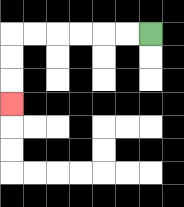{'start': '[6, 1]', 'end': '[0, 4]', 'path_directions': 'L,L,L,L,L,L,D,D,D', 'path_coordinates': '[[6, 1], [5, 1], [4, 1], [3, 1], [2, 1], [1, 1], [0, 1], [0, 2], [0, 3], [0, 4]]'}